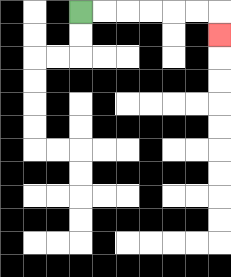{'start': '[3, 0]', 'end': '[9, 1]', 'path_directions': 'R,R,R,R,R,R,D', 'path_coordinates': '[[3, 0], [4, 0], [5, 0], [6, 0], [7, 0], [8, 0], [9, 0], [9, 1]]'}